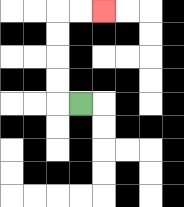{'start': '[3, 4]', 'end': '[4, 0]', 'path_directions': 'L,U,U,U,U,R,R', 'path_coordinates': '[[3, 4], [2, 4], [2, 3], [2, 2], [2, 1], [2, 0], [3, 0], [4, 0]]'}